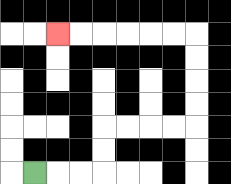{'start': '[1, 7]', 'end': '[2, 1]', 'path_directions': 'R,R,R,U,U,R,R,R,R,U,U,U,U,L,L,L,L,L,L', 'path_coordinates': '[[1, 7], [2, 7], [3, 7], [4, 7], [4, 6], [4, 5], [5, 5], [6, 5], [7, 5], [8, 5], [8, 4], [8, 3], [8, 2], [8, 1], [7, 1], [6, 1], [5, 1], [4, 1], [3, 1], [2, 1]]'}